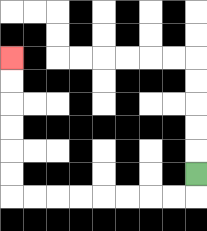{'start': '[8, 7]', 'end': '[0, 2]', 'path_directions': 'D,L,L,L,L,L,L,L,L,U,U,U,U,U,U', 'path_coordinates': '[[8, 7], [8, 8], [7, 8], [6, 8], [5, 8], [4, 8], [3, 8], [2, 8], [1, 8], [0, 8], [0, 7], [0, 6], [0, 5], [0, 4], [0, 3], [0, 2]]'}